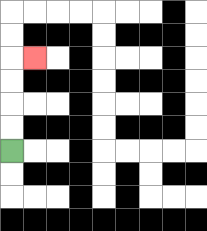{'start': '[0, 6]', 'end': '[1, 2]', 'path_directions': 'U,U,U,U,R', 'path_coordinates': '[[0, 6], [0, 5], [0, 4], [0, 3], [0, 2], [1, 2]]'}